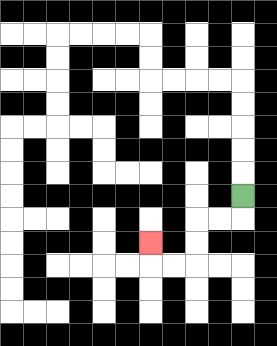{'start': '[10, 8]', 'end': '[6, 10]', 'path_directions': 'D,L,L,D,D,L,L,U', 'path_coordinates': '[[10, 8], [10, 9], [9, 9], [8, 9], [8, 10], [8, 11], [7, 11], [6, 11], [6, 10]]'}